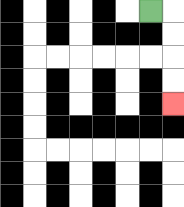{'start': '[6, 0]', 'end': '[7, 4]', 'path_directions': 'R,D,D,D,D', 'path_coordinates': '[[6, 0], [7, 0], [7, 1], [7, 2], [7, 3], [7, 4]]'}